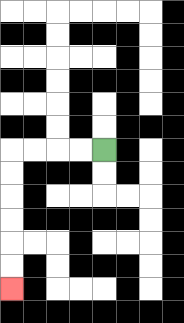{'start': '[4, 6]', 'end': '[0, 12]', 'path_directions': 'L,L,L,L,D,D,D,D,D,D', 'path_coordinates': '[[4, 6], [3, 6], [2, 6], [1, 6], [0, 6], [0, 7], [0, 8], [0, 9], [0, 10], [0, 11], [0, 12]]'}